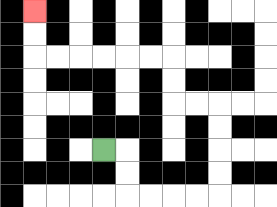{'start': '[4, 6]', 'end': '[1, 0]', 'path_directions': 'R,D,D,R,R,R,R,U,U,U,U,L,L,U,U,L,L,L,L,L,L,U,U', 'path_coordinates': '[[4, 6], [5, 6], [5, 7], [5, 8], [6, 8], [7, 8], [8, 8], [9, 8], [9, 7], [9, 6], [9, 5], [9, 4], [8, 4], [7, 4], [7, 3], [7, 2], [6, 2], [5, 2], [4, 2], [3, 2], [2, 2], [1, 2], [1, 1], [1, 0]]'}